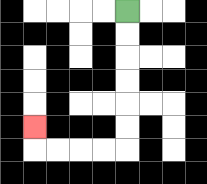{'start': '[5, 0]', 'end': '[1, 5]', 'path_directions': 'D,D,D,D,D,D,L,L,L,L,U', 'path_coordinates': '[[5, 0], [5, 1], [5, 2], [5, 3], [5, 4], [5, 5], [5, 6], [4, 6], [3, 6], [2, 6], [1, 6], [1, 5]]'}